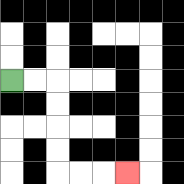{'start': '[0, 3]', 'end': '[5, 7]', 'path_directions': 'R,R,D,D,D,D,R,R,R', 'path_coordinates': '[[0, 3], [1, 3], [2, 3], [2, 4], [2, 5], [2, 6], [2, 7], [3, 7], [4, 7], [5, 7]]'}